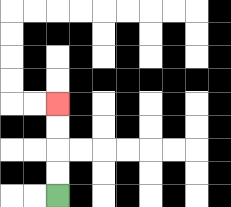{'start': '[2, 8]', 'end': '[2, 4]', 'path_directions': 'U,U,U,U', 'path_coordinates': '[[2, 8], [2, 7], [2, 6], [2, 5], [2, 4]]'}